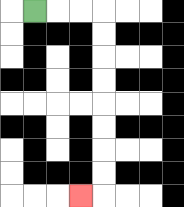{'start': '[1, 0]', 'end': '[3, 8]', 'path_directions': 'R,R,R,D,D,D,D,D,D,D,D,L', 'path_coordinates': '[[1, 0], [2, 0], [3, 0], [4, 0], [4, 1], [4, 2], [4, 3], [4, 4], [4, 5], [4, 6], [4, 7], [4, 8], [3, 8]]'}